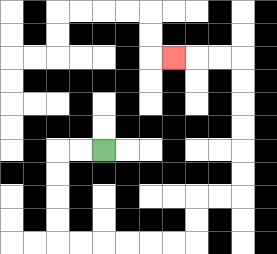{'start': '[4, 6]', 'end': '[7, 2]', 'path_directions': 'L,L,D,D,D,D,R,R,R,R,R,R,U,U,R,R,U,U,U,U,U,U,L,L,L', 'path_coordinates': '[[4, 6], [3, 6], [2, 6], [2, 7], [2, 8], [2, 9], [2, 10], [3, 10], [4, 10], [5, 10], [6, 10], [7, 10], [8, 10], [8, 9], [8, 8], [9, 8], [10, 8], [10, 7], [10, 6], [10, 5], [10, 4], [10, 3], [10, 2], [9, 2], [8, 2], [7, 2]]'}